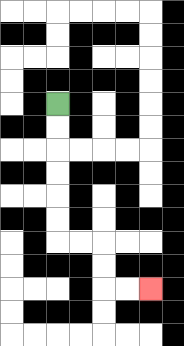{'start': '[2, 4]', 'end': '[6, 12]', 'path_directions': 'D,D,D,D,D,D,R,R,D,D,R,R', 'path_coordinates': '[[2, 4], [2, 5], [2, 6], [2, 7], [2, 8], [2, 9], [2, 10], [3, 10], [4, 10], [4, 11], [4, 12], [5, 12], [6, 12]]'}